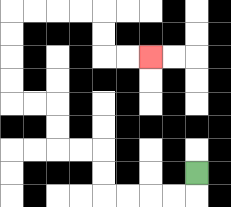{'start': '[8, 7]', 'end': '[6, 2]', 'path_directions': 'D,L,L,L,L,U,U,L,L,U,U,L,L,U,U,U,U,R,R,R,R,D,D,R,R', 'path_coordinates': '[[8, 7], [8, 8], [7, 8], [6, 8], [5, 8], [4, 8], [4, 7], [4, 6], [3, 6], [2, 6], [2, 5], [2, 4], [1, 4], [0, 4], [0, 3], [0, 2], [0, 1], [0, 0], [1, 0], [2, 0], [3, 0], [4, 0], [4, 1], [4, 2], [5, 2], [6, 2]]'}